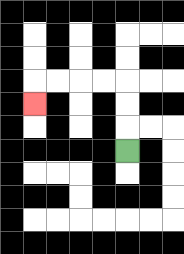{'start': '[5, 6]', 'end': '[1, 4]', 'path_directions': 'U,U,U,L,L,L,L,D', 'path_coordinates': '[[5, 6], [5, 5], [5, 4], [5, 3], [4, 3], [3, 3], [2, 3], [1, 3], [1, 4]]'}